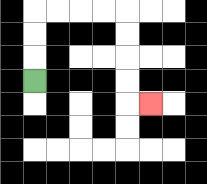{'start': '[1, 3]', 'end': '[6, 4]', 'path_directions': 'U,U,U,R,R,R,R,D,D,D,D,R', 'path_coordinates': '[[1, 3], [1, 2], [1, 1], [1, 0], [2, 0], [3, 0], [4, 0], [5, 0], [5, 1], [5, 2], [5, 3], [5, 4], [6, 4]]'}